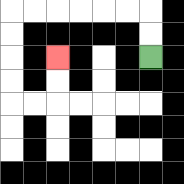{'start': '[6, 2]', 'end': '[2, 2]', 'path_directions': 'U,U,L,L,L,L,L,L,D,D,D,D,R,R,U,U', 'path_coordinates': '[[6, 2], [6, 1], [6, 0], [5, 0], [4, 0], [3, 0], [2, 0], [1, 0], [0, 0], [0, 1], [0, 2], [0, 3], [0, 4], [1, 4], [2, 4], [2, 3], [2, 2]]'}